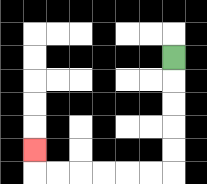{'start': '[7, 2]', 'end': '[1, 6]', 'path_directions': 'D,D,D,D,D,L,L,L,L,L,L,U', 'path_coordinates': '[[7, 2], [7, 3], [7, 4], [7, 5], [7, 6], [7, 7], [6, 7], [5, 7], [4, 7], [3, 7], [2, 7], [1, 7], [1, 6]]'}